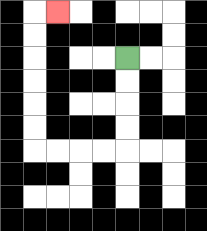{'start': '[5, 2]', 'end': '[2, 0]', 'path_directions': 'D,D,D,D,L,L,L,L,U,U,U,U,U,U,R', 'path_coordinates': '[[5, 2], [5, 3], [5, 4], [5, 5], [5, 6], [4, 6], [3, 6], [2, 6], [1, 6], [1, 5], [1, 4], [1, 3], [1, 2], [1, 1], [1, 0], [2, 0]]'}